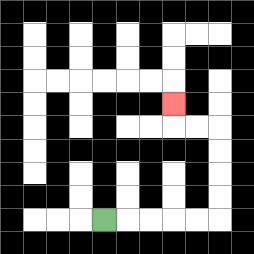{'start': '[4, 9]', 'end': '[7, 4]', 'path_directions': 'R,R,R,R,R,U,U,U,U,L,L,U', 'path_coordinates': '[[4, 9], [5, 9], [6, 9], [7, 9], [8, 9], [9, 9], [9, 8], [9, 7], [9, 6], [9, 5], [8, 5], [7, 5], [7, 4]]'}